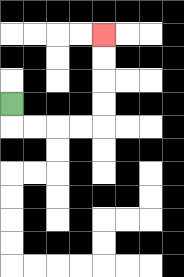{'start': '[0, 4]', 'end': '[4, 1]', 'path_directions': 'D,R,R,R,R,U,U,U,U', 'path_coordinates': '[[0, 4], [0, 5], [1, 5], [2, 5], [3, 5], [4, 5], [4, 4], [4, 3], [4, 2], [4, 1]]'}